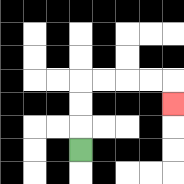{'start': '[3, 6]', 'end': '[7, 4]', 'path_directions': 'U,U,U,R,R,R,R,D', 'path_coordinates': '[[3, 6], [3, 5], [3, 4], [3, 3], [4, 3], [5, 3], [6, 3], [7, 3], [7, 4]]'}